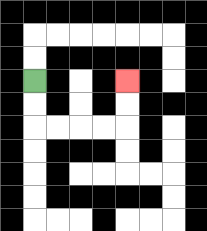{'start': '[1, 3]', 'end': '[5, 3]', 'path_directions': 'D,D,R,R,R,R,U,U', 'path_coordinates': '[[1, 3], [1, 4], [1, 5], [2, 5], [3, 5], [4, 5], [5, 5], [5, 4], [5, 3]]'}